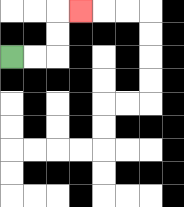{'start': '[0, 2]', 'end': '[3, 0]', 'path_directions': 'R,R,U,U,R', 'path_coordinates': '[[0, 2], [1, 2], [2, 2], [2, 1], [2, 0], [3, 0]]'}